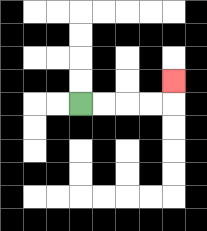{'start': '[3, 4]', 'end': '[7, 3]', 'path_directions': 'R,R,R,R,U', 'path_coordinates': '[[3, 4], [4, 4], [5, 4], [6, 4], [7, 4], [7, 3]]'}